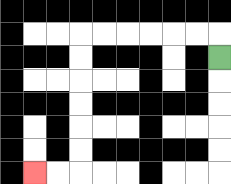{'start': '[9, 2]', 'end': '[1, 7]', 'path_directions': 'U,L,L,L,L,L,L,D,D,D,D,D,D,L,L', 'path_coordinates': '[[9, 2], [9, 1], [8, 1], [7, 1], [6, 1], [5, 1], [4, 1], [3, 1], [3, 2], [3, 3], [3, 4], [3, 5], [3, 6], [3, 7], [2, 7], [1, 7]]'}